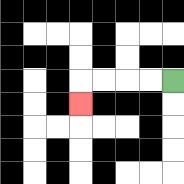{'start': '[7, 3]', 'end': '[3, 4]', 'path_directions': 'L,L,L,L,D', 'path_coordinates': '[[7, 3], [6, 3], [5, 3], [4, 3], [3, 3], [3, 4]]'}